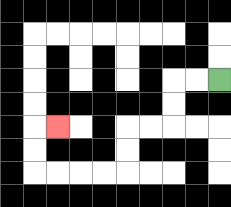{'start': '[9, 3]', 'end': '[2, 5]', 'path_directions': 'L,L,D,D,L,L,D,D,L,L,L,L,U,U,R', 'path_coordinates': '[[9, 3], [8, 3], [7, 3], [7, 4], [7, 5], [6, 5], [5, 5], [5, 6], [5, 7], [4, 7], [3, 7], [2, 7], [1, 7], [1, 6], [1, 5], [2, 5]]'}